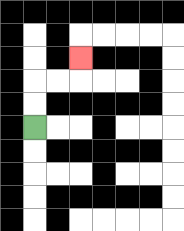{'start': '[1, 5]', 'end': '[3, 2]', 'path_directions': 'U,U,R,R,U', 'path_coordinates': '[[1, 5], [1, 4], [1, 3], [2, 3], [3, 3], [3, 2]]'}